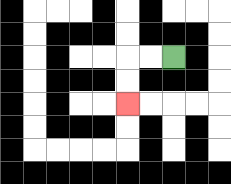{'start': '[7, 2]', 'end': '[5, 4]', 'path_directions': 'L,L,D,D', 'path_coordinates': '[[7, 2], [6, 2], [5, 2], [5, 3], [5, 4]]'}